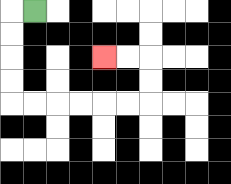{'start': '[1, 0]', 'end': '[4, 2]', 'path_directions': 'L,D,D,D,D,R,R,R,R,R,R,U,U,L,L', 'path_coordinates': '[[1, 0], [0, 0], [0, 1], [0, 2], [0, 3], [0, 4], [1, 4], [2, 4], [3, 4], [4, 4], [5, 4], [6, 4], [6, 3], [6, 2], [5, 2], [4, 2]]'}